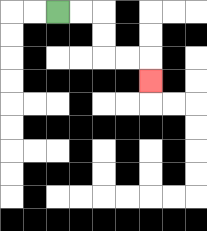{'start': '[2, 0]', 'end': '[6, 3]', 'path_directions': 'R,R,D,D,R,R,D', 'path_coordinates': '[[2, 0], [3, 0], [4, 0], [4, 1], [4, 2], [5, 2], [6, 2], [6, 3]]'}